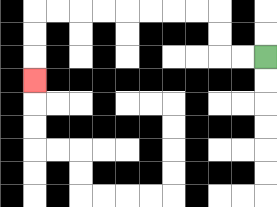{'start': '[11, 2]', 'end': '[1, 3]', 'path_directions': 'L,L,U,U,L,L,L,L,L,L,L,L,D,D,D', 'path_coordinates': '[[11, 2], [10, 2], [9, 2], [9, 1], [9, 0], [8, 0], [7, 0], [6, 0], [5, 0], [4, 0], [3, 0], [2, 0], [1, 0], [1, 1], [1, 2], [1, 3]]'}